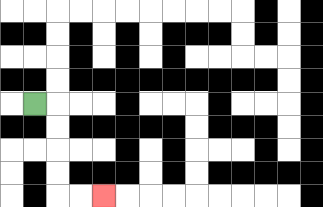{'start': '[1, 4]', 'end': '[4, 8]', 'path_directions': 'R,D,D,D,D,R,R', 'path_coordinates': '[[1, 4], [2, 4], [2, 5], [2, 6], [2, 7], [2, 8], [3, 8], [4, 8]]'}